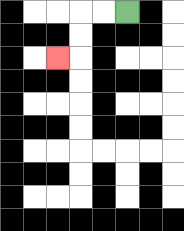{'start': '[5, 0]', 'end': '[2, 2]', 'path_directions': 'L,L,D,D,L', 'path_coordinates': '[[5, 0], [4, 0], [3, 0], [3, 1], [3, 2], [2, 2]]'}